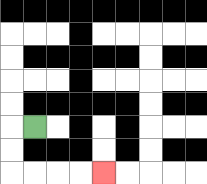{'start': '[1, 5]', 'end': '[4, 7]', 'path_directions': 'L,D,D,R,R,R,R', 'path_coordinates': '[[1, 5], [0, 5], [0, 6], [0, 7], [1, 7], [2, 7], [3, 7], [4, 7]]'}